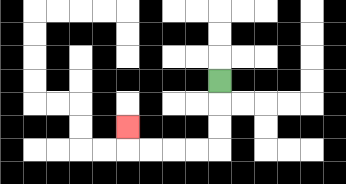{'start': '[9, 3]', 'end': '[5, 5]', 'path_directions': 'D,D,D,L,L,L,L,U', 'path_coordinates': '[[9, 3], [9, 4], [9, 5], [9, 6], [8, 6], [7, 6], [6, 6], [5, 6], [5, 5]]'}